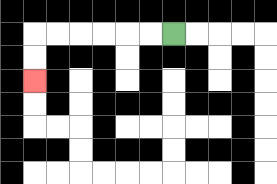{'start': '[7, 1]', 'end': '[1, 3]', 'path_directions': 'L,L,L,L,L,L,D,D', 'path_coordinates': '[[7, 1], [6, 1], [5, 1], [4, 1], [3, 1], [2, 1], [1, 1], [1, 2], [1, 3]]'}